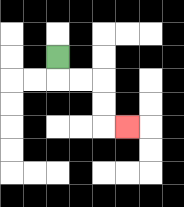{'start': '[2, 2]', 'end': '[5, 5]', 'path_directions': 'D,R,R,D,D,R', 'path_coordinates': '[[2, 2], [2, 3], [3, 3], [4, 3], [4, 4], [4, 5], [5, 5]]'}